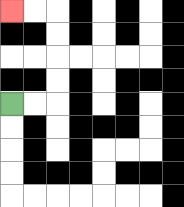{'start': '[0, 4]', 'end': '[0, 0]', 'path_directions': 'R,R,U,U,U,U,L,L', 'path_coordinates': '[[0, 4], [1, 4], [2, 4], [2, 3], [2, 2], [2, 1], [2, 0], [1, 0], [0, 0]]'}